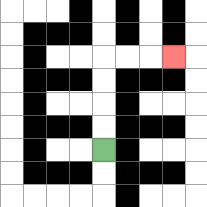{'start': '[4, 6]', 'end': '[7, 2]', 'path_directions': 'U,U,U,U,R,R,R', 'path_coordinates': '[[4, 6], [4, 5], [4, 4], [4, 3], [4, 2], [5, 2], [6, 2], [7, 2]]'}